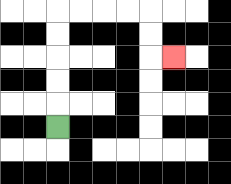{'start': '[2, 5]', 'end': '[7, 2]', 'path_directions': 'U,U,U,U,U,R,R,R,R,D,D,R', 'path_coordinates': '[[2, 5], [2, 4], [2, 3], [2, 2], [2, 1], [2, 0], [3, 0], [4, 0], [5, 0], [6, 0], [6, 1], [6, 2], [7, 2]]'}